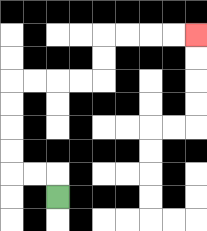{'start': '[2, 8]', 'end': '[8, 1]', 'path_directions': 'U,L,L,U,U,U,U,R,R,R,R,U,U,R,R,R,R', 'path_coordinates': '[[2, 8], [2, 7], [1, 7], [0, 7], [0, 6], [0, 5], [0, 4], [0, 3], [1, 3], [2, 3], [3, 3], [4, 3], [4, 2], [4, 1], [5, 1], [6, 1], [7, 1], [8, 1]]'}